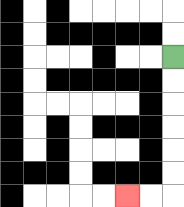{'start': '[7, 2]', 'end': '[5, 8]', 'path_directions': 'D,D,D,D,D,D,L,L', 'path_coordinates': '[[7, 2], [7, 3], [7, 4], [7, 5], [7, 6], [7, 7], [7, 8], [6, 8], [5, 8]]'}